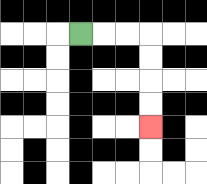{'start': '[3, 1]', 'end': '[6, 5]', 'path_directions': 'R,R,R,D,D,D,D', 'path_coordinates': '[[3, 1], [4, 1], [5, 1], [6, 1], [6, 2], [6, 3], [6, 4], [6, 5]]'}